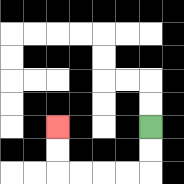{'start': '[6, 5]', 'end': '[2, 5]', 'path_directions': 'D,D,L,L,L,L,U,U', 'path_coordinates': '[[6, 5], [6, 6], [6, 7], [5, 7], [4, 7], [3, 7], [2, 7], [2, 6], [2, 5]]'}